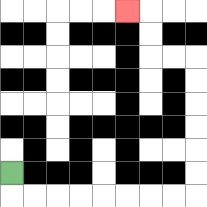{'start': '[0, 7]', 'end': '[5, 0]', 'path_directions': 'D,R,R,R,R,R,R,R,R,U,U,U,U,U,U,L,L,U,U,L', 'path_coordinates': '[[0, 7], [0, 8], [1, 8], [2, 8], [3, 8], [4, 8], [5, 8], [6, 8], [7, 8], [8, 8], [8, 7], [8, 6], [8, 5], [8, 4], [8, 3], [8, 2], [7, 2], [6, 2], [6, 1], [6, 0], [5, 0]]'}